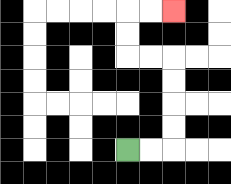{'start': '[5, 6]', 'end': '[7, 0]', 'path_directions': 'R,R,U,U,U,U,L,L,U,U,R,R', 'path_coordinates': '[[5, 6], [6, 6], [7, 6], [7, 5], [7, 4], [7, 3], [7, 2], [6, 2], [5, 2], [5, 1], [5, 0], [6, 0], [7, 0]]'}